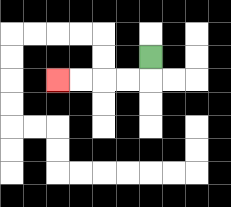{'start': '[6, 2]', 'end': '[2, 3]', 'path_directions': 'D,L,L,L,L', 'path_coordinates': '[[6, 2], [6, 3], [5, 3], [4, 3], [3, 3], [2, 3]]'}